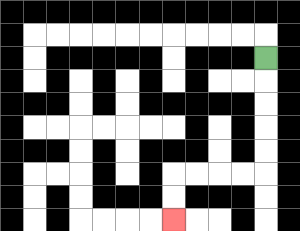{'start': '[11, 2]', 'end': '[7, 9]', 'path_directions': 'D,D,D,D,D,L,L,L,L,D,D', 'path_coordinates': '[[11, 2], [11, 3], [11, 4], [11, 5], [11, 6], [11, 7], [10, 7], [9, 7], [8, 7], [7, 7], [7, 8], [7, 9]]'}